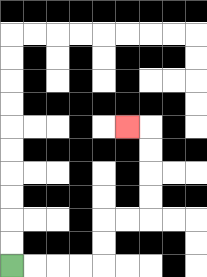{'start': '[0, 11]', 'end': '[5, 5]', 'path_directions': 'R,R,R,R,U,U,R,R,U,U,U,U,L', 'path_coordinates': '[[0, 11], [1, 11], [2, 11], [3, 11], [4, 11], [4, 10], [4, 9], [5, 9], [6, 9], [6, 8], [6, 7], [6, 6], [6, 5], [5, 5]]'}